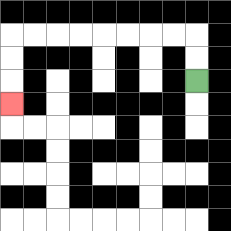{'start': '[8, 3]', 'end': '[0, 4]', 'path_directions': 'U,U,L,L,L,L,L,L,L,L,D,D,D', 'path_coordinates': '[[8, 3], [8, 2], [8, 1], [7, 1], [6, 1], [5, 1], [4, 1], [3, 1], [2, 1], [1, 1], [0, 1], [0, 2], [0, 3], [0, 4]]'}